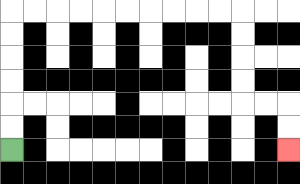{'start': '[0, 6]', 'end': '[12, 6]', 'path_directions': 'U,U,U,U,U,U,R,R,R,R,R,R,R,R,R,R,D,D,D,D,R,R,D,D', 'path_coordinates': '[[0, 6], [0, 5], [0, 4], [0, 3], [0, 2], [0, 1], [0, 0], [1, 0], [2, 0], [3, 0], [4, 0], [5, 0], [6, 0], [7, 0], [8, 0], [9, 0], [10, 0], [10, 1], [10, 2], [10, 3], [10, 4], [11, 4], [12, 4], [12, 5], [12, 6]]'}